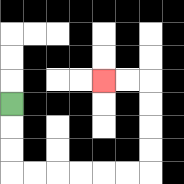{'start': '[0, 4]', 'end': '[4, 3]', 'path_directions': 'D,D,D,R,R,R,R,R,R,U,U,U,U,L,L', 'path_coordinates': '[[0, 4], [0, 5], [0, 6], [0, 7], [1, 7], [2, 7], [3, 7], [4, 7], [5, 7], [6, 7], [6, 6], [6, 5], [6, 4], [6, 3], [5, 3], [4, 3]]'}